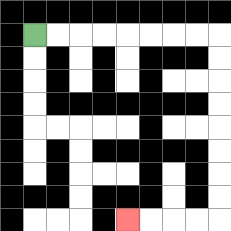{'start': '[1, 1]', 'end': '[5, 9]', 'path_directions': 'R,R,R,R,R,R,R,R,D,D,D,D,D,D,D,D,L,L,L,L', 'path_coordinates': '[[1, 1], [2, 1], [3, 1], [4, 1], [5, 1], [6, 1], [7, 1], [8, 1], [9, 1], [9, 2], [9, 3], [9, 4], [9, 5], [9, 6], [9, 7], [9, 8], [9, 9], [8, 9], [7, 9], [6, 9], [5, 9]]'}